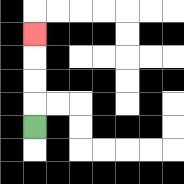{'start': '[1, 5]', 'end': '[1, 1]', 'path_directions': 'U,U,U,U', 'path_coordinates': '[[1, 5], [1, 4], [1, 3], [1, 2], [1, 1]]'}